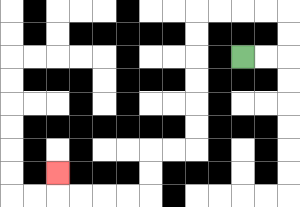{'start': '[10, 2]', 'end': '[2, 7]', 'path_directions': 'R,R,U,U,L,L,L,L,D,D,D,D,D,D,L,L,D,D,L,L,L,L,U', 'path_coordinates': '[[10, 2], [11, 2], [12, 2], [12, 1], [12, 0], [11, 0], [10, 0], [9, 0], [8, 0], [8, 1], [8, 2], [8, 3], [8, 4], [8, 5], [8, 6], [7, 6], [6, 6], [6, 7], [6, 8], [5, 8], [4, 8], [3, 8], [2, 8], [2, 7]]'}